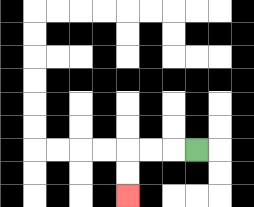{'start': '[8, 6]', 'end': '[5, 8]', 'path_directions': 'L,L,L,D,D', 'path_coordinates': '[[8, 6], [7, 6], [6, 6], [5, 6], [5, 7], [5, 8]]'}